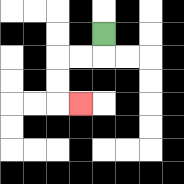{'start': '[4, 1]', 'end': '[3, 4]', 'path_directions': 'D,L,L,D,D,R', 'path_coordinates': '[[4, 1], [4, 2], [3, 2], [2, 2], [2, 3], [2, 4], [3, 4]]'}